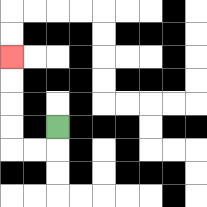{'start': '[2, 5]', 'end': '[0, 2]', 'path_directions': 'D,L,L,U,U,U,U', 'path_coordinates': '[[2, 5], [2, 6], [1, 6], [0, 6], [0, 5], [0, 4], [0, 3], [0, 2]]'}